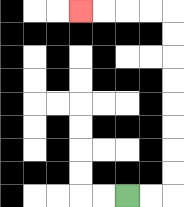{'start': '[5, 8]', 'end': '[3, 0]', 'path_directions': 'R,R,U,U,U,U,U,U,U,U,L,L,L,L', 'path_coordinates': '[[5, 8], [6, 8], [7, 8], [7, 7], [7, 6], [7, 5], [7, 4], [7, 3], [7, 2], [7, 1], [7, 0], [6, 0], [5, 0], [4, 0], [3, 0]]'}